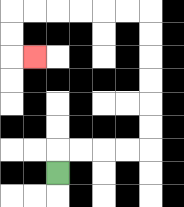{'start': '[2, 7]', 'end': '[1, 2]', 'path_directions': 'U,R,R,R,R,U,U,U,U,U,U,L,L,L,L,L,L,D,D,R', 'path_coordinates': '[[2, 7], [2, 6], [3, 6], [4, 6], [5, 6], [6, 6], [6, 5], [6, 4], [6, 3], [6, 2], [6, 1], [6, 0], [5, 0], [4, 0], [3, 0], [2, 0], [1, 0], [0, 0], [0, 1], [0, 2], [1, 2]]'}